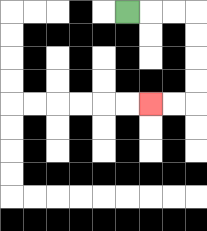{'start': '[5, 0]', 'end': '[6, 4]', 'path_directions': 'R,R,R,D,D,D,D,L,L', 'path_coordinates': '[[5, 0], [6, 0], [7, 0], [8, 0], [8, 1], [8, 2], [8, 3], [8, 4], [7, 4], [6, 4]]'}